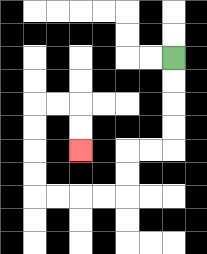{'start': '[7, 2]', 'end': '[3, 6]', 'path_directions': 'D,D,D,D,L,L,D,D,L,L,L,L,U,U,U,U,R,R,D,D', 'path_coordinates': '[[7, 2], [7, 3], [7, 4], [7, 5], [7, 6], [6, 6], [5, 6], [5, 7], [5, 8], [4, 8], [3, 8], [2, 8], [1, 8], [1, 7], [1, 6], [1, 5], [1, 4], [2, 4], [3, 4], [3, 5], [3, 6]]'}